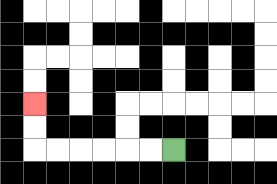{'start': '[7, 6]', 'end': '[1, 4]', 'path_directions': 'L,L,L,L,L,L,U,U', 'path_coordinates': '[[7, 6], [6, 6], [5, 6], [4, 6], [3, 6], [2, 6], [1, 6], [1, 5], [1, 4]]'}